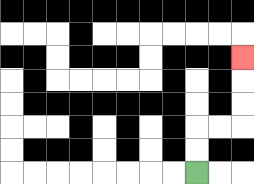{'start': '[8, 7]', 'end': '[10, 2]', 'path_directions': 'U,U,R,R,U,U,U', 'path_coordinates': '[[8, 7], [8, 6], [8, 5], [9, 5], [10, 5], [10, 4], [10, 3], [10, 2]]'}